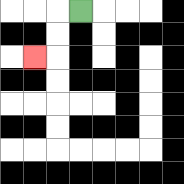{'start': '[3, 0]', 'end': '[1, 2]', 'path_directions': 'L,D,D,L', 'path_coordinates': '[[3, 0], [2, 0], [2, 1], [2, 2], [1, 2]]'}